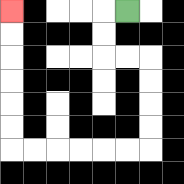{'start': '[5, 0]', 'end': '[0, 0]', 'path_directions': 'L,D,D,R,R,D,D,D,D,L,L,L,L,L,L,U,U,U,U,U,U', 'path_coordinates': '[[5, 0], [4, 0], [4, 1], [4, 2], [5, 2], [6, 2], [6, 3], [6, 4], [6, 5], [6, 6], [5, 6], [4, 6], [3, 6], [2, 6], [1, 6], [0, 6], [0, 5], [0, 4], [0, 3], [0, 2], [0, 1], [0, 0]]'}